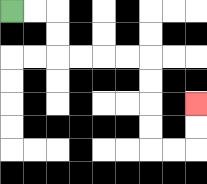{'start': '[0, 0]', 'end': '[8, 4]', 'path_directions': 'R,R,D,D,R,R,R,R,D,D,D,D,R,R,U,U', 'path_coordinates': '[[0, 0], [1, 0], [2, 0], [2, 1], [2, 2], [3, 2], [4, 2], [5, 2], [6, 2], [6, 3], [6, 4], [6, 5], [6, 6], [7, 6], [8, 6], [8, 5], [8, 4]]'}